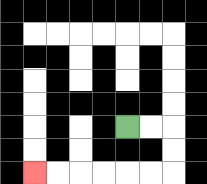{'start': '[5, 5]', 'end': '[1, 7]', 'path_directions': 'R,R,D,D,L,L,L,L,L,L', 'path_coordinates': '[[5, 5], [6, 5], [7, 5], [7, 6], [7, 7], [6, 7], [5, 7], [4, 7], [3, 7], [2, 7], [1, 7]]'}